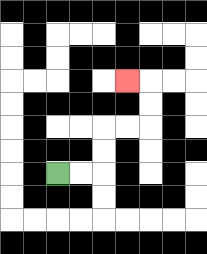{'start': '[2, 7]', 'end': '[5, 3]', 'path_directions': 'R,R,U,U,R,R,U,U,L', 'path_coordinates': '[[2, 7], [3, 7], [4, 7], [4, 6], [4, 5], [5, 5], [6, 5], [6, 4], [6, 3], [5, 3]]'}